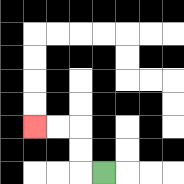{'start': '[4, 7]', 'end': '[1, 5]', 'path_directions': 'L,U,U,L,L', 'path_coordinates': '[[4, 7], [3, 7], [3, 6], [3, 5], [2, 5], [1, 5]]'}